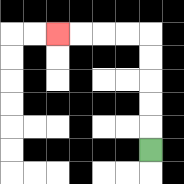{'start': '[6, 6]', 'end': '[2, 1]', 'path_directions': 'U,U,U,U,U,L,L,L,L', 'path_coordinates': '[[6, 6], [6, 5], [6, 4], [6, 3], [6, 2], [6, 1], [5, 1], [4, 1], [3, 1], [2, 1]]'}